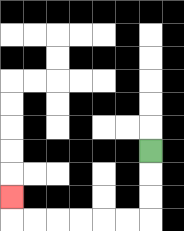{'start': '[6, 6]', 'end': '[0, 8]', 'path_directions': 'D,D,D,L,L,L,L,L,L,U', 'path_coordinates': '[[6, 6], [6, 7], [6, 8], [6, 9], [5, 9], [4, 9], [3, 9], [2, 9], [1, 9], [0, 9], [0, 8]]'}